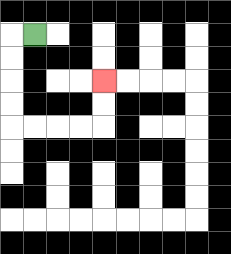{'start': '[1, 1]', 'end': '[4, 3]', 'path_directions': 'L,D,D,D,D,R,R,R,R,U,U', 'path_coordinates': '[[1, 1], [0, 1], [0, 2], [0, 3], [0, 4], [0, 5], [1, 5], [2, 5], [3, 5], [4, 5], [4, 4], [4, 3]]'}